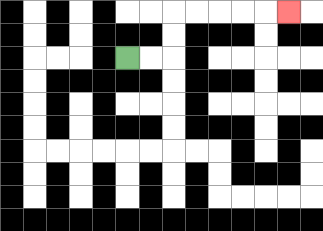{'start': '[5, 2]', 'end': '[12, 0]', 'path_directions': 'R,R,U,U,R,R,R,R,R', 'path_coordinates': '[[5, 2], [6, 2], [7, 2], [7, 1], [7, 0], [8, 0], [9, 0], [10, 0], [11, 0], [12, 0]]'}